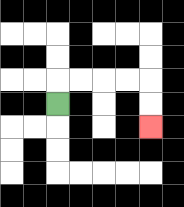{'start': '[2, 4]', 'end': '[6, 5]', 'path_directions': 'U,R,R,R,R,D,D', 'path_coordinates': '[[2, 4], [2, 3], [3, 3], [4, 3], [5, 3], [6, 3], [6, 4], [6, 5]]'}